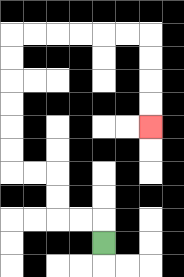{'start': '[4, 10]', 'end': '[6, 5]', 'path_directions': 'U,L,L,U,U,L,L,U,U,U,U,U,U,R,R,R,R,R,R,D,D,D,D', 'path_coordinates': '[[4, 10], [4, 9], [3, 9], [2, 9], [2, 8], [2, 7], [1, 7], [0, 7], [0, 6], [0, 5], [0, 4], [0, 3], [0, 2], [0, 1], [1, 1], [2, 1], [3, 1], [4, 1], [5, 1], [6, 1], [6, 2], [6, 3], [6, 4], [6, 5]]'}